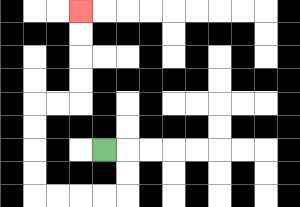{'start': '[4, 6]', 'end': '[3, 0]', 'path_directions': 'R,D,D,L,L,L,L,U,U,U,U,R,R,U,U,U,U', 'path_coordinates': '[[4, 6], [5, 6], [5, 7], [5, 8], [4, 8], [3, 8], [2, 8], [1, 8], [1, 7], [1, 6], [1, 5], [1, 4], [2, 4], [3, 4], [3, 3], [3, 2], [3, 1], [3, 0]]'}